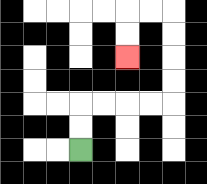{'start': '[3, 6]', 'end': '[5, 2]', 'path_directions': 'U,U,R,R,R,R,U,U,U,U,L,L,D,D', 'path_coordinates': '[[3, 6], [3, 5], [3, 4], [4, 4], [5, 4], [6, 4], [7, 4], [7, 3], [7, 2], [7, 1], [7, 0], [6, 0], [5, 0], [5, 1], [5, 2]]'}